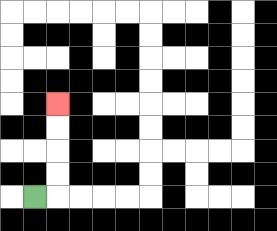{'start': '[1, 8]', 'end': '[2, 4]', 'path_directions': 'R,U,U,U,U', 'path_coordinates': '[[1, 8], [2, 8], [2, 7], [2, 6], [2, 5], [2, 4]]'}